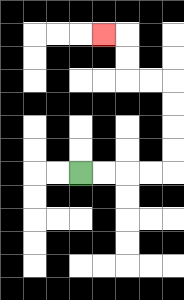{'start': '[3, 7]', 'end': '[4, 1]', 'path_directions': 'R,R,R,R,U,U,U,U,L,L,U,U,L', 'path_coordinates': '[[3, 7], [4, 7], [5, 7], [6, 7], [7, 7], [7, 6], [7, 5], [7, 4], [7, 3], [6, 3], [5, 3], [5, 2], [5, 1], [4, 1]]'}